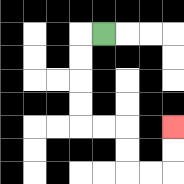{'start': '[4, 1]', 'end': '[7, 5]', 'path_directions': 'L,D,D,D,D,R,R,D,D,R,R,U,U', 'path_coordinates': '[[4, 1], [3, 1], [3, 2], [3, 3], [3, 4], [3, 5], [4, 5], [5, 5], [5, 6], [5, 7], [6, 7], [7, 7], [7, 6], [7, 5]]'}